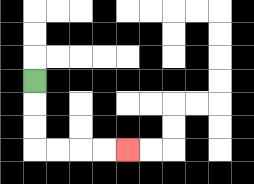{'start': '[1, 3]', 'end': '[5, 6]', 'path_directions': 'D,D,D,R,R,R,R', 'path_coordinates': '[[1, 3], [1, 4], [1, 5], [1, 6], [2, 6], [3, 6], [4, 6], [5, 6]]'}